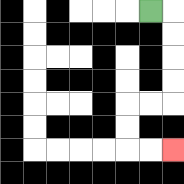{'start': '[6, 0]', 'end': '[7, 6]', 'path_directions': 'R,D,D,D,D,L,L,D,D,R,R', 'path_coordinates': '[[6, 0], [7, 0], [7, 1], [7, 2], [7, 3], [7, 4], [6, 4], [5, 4], [5, 5], [5, 6], [6, 6], [7, 6]]'}